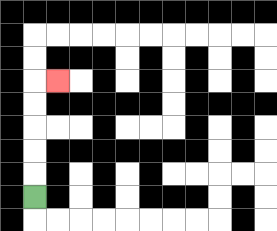{'start': '[1, 8]', 'end': '[2, 3]', 'path_directions': 'U,U,U,U,U,R', 'path_coordinates': '[[1, 8], [1, 7], [1, 6], [1, 5], [1, 4], [1, 3], [2, 3]]'}